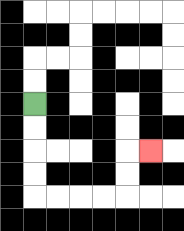{'start': '[1, 4]', 'end': '[6, 6]', 'path_directions': 'D,D,D,D,R,R,R,R,U,U,R', 'path_coordinates': '[[1, 4], [1, 5], [1, 6], [1, 7], [1, 8], [2, 8], [3, 8], [4, 8], [5, 8], [5, 7], [5, 6], [6, 6]]'}